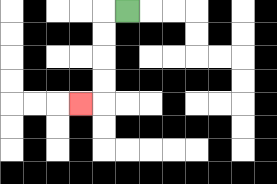{'start': '[5, 0]', 'end': '[3, 4]', 'path_directions': 'L,D,D,D,D,L', 'path_coordinates': '[[5, 0], [4, 0], [4, 1], [4, 2], [4, 3], [4, 4], [3, 4]]'}